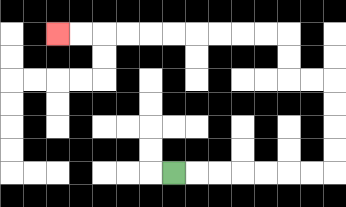{'start': '[7, 7]', 'end': '[2, 1]', 'path_directions': 'R,R,R,R,R,R,R,U,U,U,U,L,L,U,U,L,L,L,L,L,L,L,L,L,L', 'path_coordinates': '[[7, 7], [8, 7], [9, 7], [10, 7], [11, 7], [12, 7], [13, 7], [14, 7], [14, 6], [14, 5], [14, 4], [14, 3], [13, 3], [12, 3], [12, 2], [12, 1], [11, 1], [10, 1], [9, 1], [8, 1], [7, 1], [6, 1], [5, 1], [4, 1], [3, 1], [2, 1]]'}